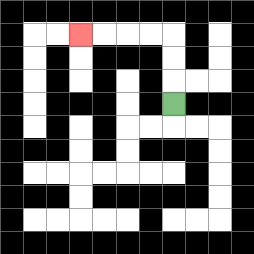{'start': '[7, 4]', 'end': '[3, 1]', 'path_directions': 'U,U,U,L,L,L,L', 'path_coordinates': '[[7, 4], [7, 3], [7, 2], [7, 1], [6, 1], [5, 1], [4, 1], [3, 1]]'}